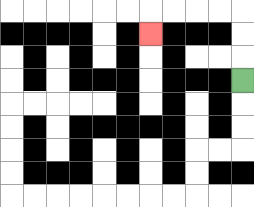{'start': '[10, 3]', 'end': '[6, 1]', 'path_directions': 'U,U,U,L,L,L,L,D', 'path_coordinates': '[[10, 3], [10, 2], [10, 1], [10, 0], [9, 0], [8, 0], [7, 0], [6, 0], [6, 1]]'}